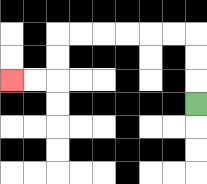{'start': '[8, 4]', 'end': '[0, 3]', 'path_directions': 'U,U,U,L,L,L,L,L,L,D,D,L,L', 'path_coordinates': '[[8, 4], [8, 3], [8, 2], [8, 1], [7, 1], [6, 1], [5, 1], [4, 1], [3, 1], [2, 1], [2, 2], [2, 3], [1, 3], [0, 3]]'}